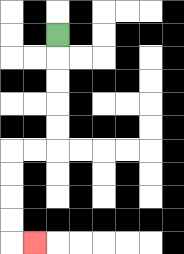{'start': '[2, 1]', 'end': '[1, 10]', 'path_directions': 'D,D,D,D,D,L,L,D,D,D,D,R', 'path_coordinates': '[[2, 1], [2, 2], [2, 3], [2, 4], [2, 5], [2, 6], [1, 6], [0, 6], [0, 7], [0, 8], [0, 9], [0, 10], [1, 10]]'}